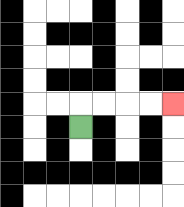{'start': '[3, 5]', 'end': '[7, 4]', 'path_directions': 'U,R,R,R,R', 'path_coordinates': '[[3, 5], [3, 4], [4, 4], [5, 4], [6, 4], [7, 4]]'}